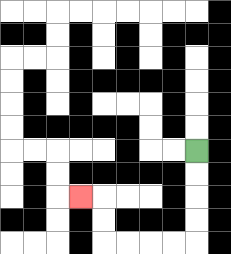{'start': '[8, 6]', 'end': '[3, 8]', 'path_directions': 'D,D,D,D,L,L,L,L,U,U,L', 'path_coordinates': '[[8, 6], [8, 7], [8, 8], [8, 9], [8, 10], [7, 10], [6, 10], [5, 10], [4, 10], [4, 9], [4, 8], [3, 8]]'}